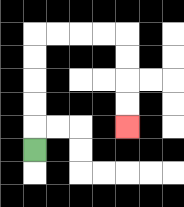{'start': '[1, 6]', 'end': '[5, 5]', 'path_directions': 'U,U,U,U,U,R,R,R,R,D,D,D,D', 'path_coordinates': '[[1, 6], [1, 5], [1, 4], [1, 3], [1, 2], [1, 1], [2, 1], [3, 1], [4, 1], [5, 1], [5, 2], [5, 3], [5, 4], [5, 5]]'}